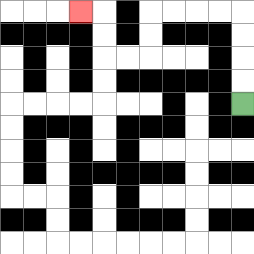{'start': '[10, 4]', 'end': '[3, 0]', 'path_directions': 'U,U,U,U,L,L,L,L,D,D,L,L,U,U,L', 'path_coordinates': '[[10, 4], [10, 3], [10, 2], [10, 1], [10, 0], [9, 0], [8, 0], [7, 0], [6, 0], [6, 1], [6, 2], [5, 2], [4, 2], [4, 1], [4, 0], [3, 0]]'}